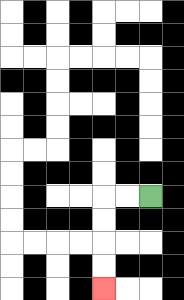{'start': '[6, 8]', 'end': '[4, 12]', 'path_directions': 'L,L,D,D,D,D', 'path_coordinates': '[[6, 8], [5, 8], [4, 8], [4, 9], [4, 10], [4, 11], [4, 12]]'}